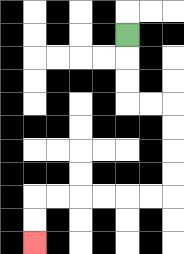{'start': '[5, 1]', 'end': '[1, 10]', 'path_directions': 'D,D,D,R,R,D,D,D,D,L,L,L,L,L,L,D,D', 'path_coordinates': '[[5, 1], [5, 2], [5, 3], [5, 4], [6, 4], [7, 4], [7, 5], [7, 6], [7, 7], [7, 8], [6, 8], [5, 8], [4, 8], [3, 8], [2, 8], [1, 8], [1, 9], [1, 10]]'}